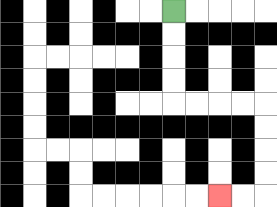{'start': '[7, 0]', 'end': '[9, 8]', 'path_directions': 'D,D,D,D,R,R,R,R,D,D,D,D,L,L', 'path_coordinates': '[[7, 0], [7, 1], [7, 2], [7, 3], [7, 4], [8, 4], [9, 4], [10, 4], [11, 4], [11, 5], [11, 6], [11, 7], [11, 8], [10, 8], [9, 8]]'}